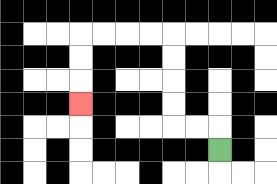{'start': '[9, 6]', 'end': '[3, 4]', 'path_directions': 'U,L,L,U,U,U,U,L,L,L,L,D,D,D', 'path_coordinates': '[[9, 6], [9, 5], [8, 5], [7, 5], [7, 4], [7, 3], [7, 2], [7, 1], [6, 1], [5, 1], [4, 1], [3, 1], [3, 2], [3, 3], [3, 4]]'}